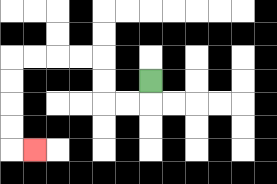{'start': '[6, 3]', 'end': '[1, 6]', 'path_directions': 'D,L,L,U,U,L,L,L,L,D,D,D,D,R', 'path_coordinates': '[[6, 3], [6, 4], [5, 4], [4, 4], [4, 3], [4, 2], [3, 2], [2, 2], [1, 2], [0, 2], [0, 3], [0, 4], [0, 5], [0, 6], [1, 6]]'}